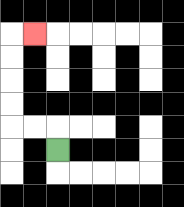{'start': '[2, 6]', 'end': '[1, 1]', 'path_directions': 'U,L,L,U,U,U,U,R', 'path_coordinates': '[[2, 6], [2, 5], [1, 5], [0, 5], [0, 4], [0, 3], [0, 2], [0, 1], [1, 1]]'}